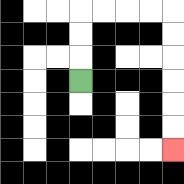{'start': '[3, 3]', 'end': '[7, 6]', 'path_directions': 'U,U,U,R,R,R,R,D,D,D,D,D,D', 'path_coordinates': '[[3, 3], [3, 2], [3, 1], [3, 0], [4, 0], [5, 0], [6, 0], [7, 0], [7, 1], [7, 2], [7, 3], [7, 4], [7, 5], [7, 6]]'}